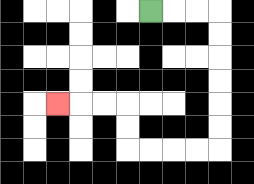{'start': '[6, 0]', 'end': '[2, 4]', 'path_directions': 'R,R,R,D,D,D,D,D,D,L,L,L,L,U,U,L,L,L', 'path_coordinates': '[[6, 0], [7, 0], [8, 0], [9, 0], [9, 1], [9, 2], [9, 3], [9, 4], [9, 5], [9, 6], [8, 6], [7, 6], [6, 6], [5, 6], [5, 5], [5, 4], [4, 4], [3, 4], [2, 4]]'}